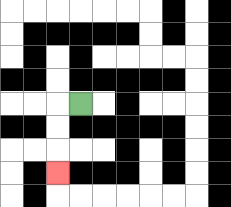{'start': '[3, 4]', 'end': '[2, 7]', 'path_directions': 'L,D,D,D', 'path_coordinates': '[[3, 4], [2, 4], [2, 5], [2, 6], [2, 7]]'}